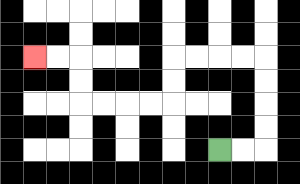{'start': '[9, 6]', 'end': '[1, 2]', 'path_directions': 'R,R,U,U,U,U,L,L,L,L,D,D,L,L,L,L,U,U,L,L', 'path_coordinates': '[[9, 6], [10, 6], [11, 6], [11, 5], [11, 4], [11, 3], [11, 2], [10, 2], [9, 2], [8, 2], [7, 2], [7, 3], [7, 4], [6, 4], [5, 4], [4, 4], [3, 4], [3, 3], [3, 2], [2, 2], [1, 2]]'}